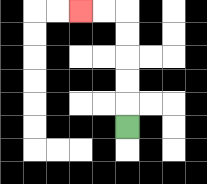{'start': '[5, 5]', 'end': '[3, 0]', 'path_directions': 'U,U,U,U,U,L,L', 'path_coordinates': '[[5, 5], [5, 4], [5, 3], [5, 2], [5, 1], [5, 0], [4, 0], [3, 0]]'}